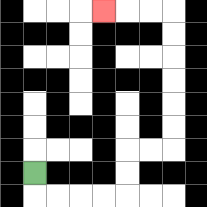{'start': '[1, 7]', 'end': '[4, 0]', 'path_directions': 'D,R,R,R,R,U,U,R,R,U,U,U,U,U,U,L,L,L', 'path_coordinates': '[[1, 7], [1, 8], [2, 8], [3, 8], [4, 8], [5, 8], [5, 7], [5, 6], [6, 6], [7, 6], [7, 5], [7, 4], [7, 3], [7, 2], [7, 1], [7, 0], [6, 0], [5, 0], [4, 0]]'}